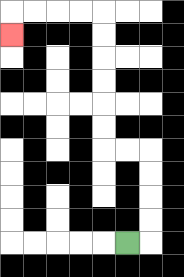{'start': '[5, 10]', 'end': '[0, 1]', 'path_directions': 'R,U,U,U,U,L,L,U,U,U,U,U,U,L,L,L,L,D', 'path_coordinates': '[[5, 10], [6, 10], [6, 9], [6, 8], [6, 7], [6, 6], [5, 6], [4, 6], [4, 5], [4, 4], [4, 3], [4, 2], [4, 1], [4, 0], [3, 0], [2, 0], [1, 0], [0, 0], [0, 1]]'}